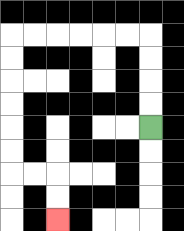{'start': '[6, 5]', 'end': '[2, 9]', 'path_directions': 'U,U,U,U,L,L,L,L,L,L,D,D,D,D,D,D,R,R,D,D', 'path_coordinates': '[[6, 5], [6, 4], [6, 3], [6, 2], [6, 1], [5, 1], [4, 1], [3, 1], [2, 1], [1, 1], [0, 1], [0, 2], [0, 3], [0, 4], [0, 5], [0, 6], [0, 7], [1, 7], [2, 7], [2, 8], [2, 9]]'}